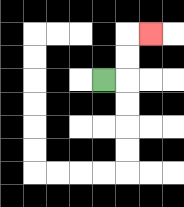{'start': '[4, 3]', 'end': '[6, 1]', 'path_directions': 'R,U,U,R', 'path_coordinates': '[[4, 3], [5, 3], [5, 2], [5, 1], [6, 1]]'}